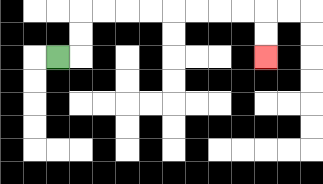{'start': '[2, 2]', 'end': '[11, 2]', 'path_directions': 'R,U,U,R,R,R,R,R,R,R,R,D,D', 'path_coordinates': '[[2, 2], [3, 2], [3, 1], [3, 0], [4, 0], [5, 0], [6, 0], [7, 0], [8, 0], [9, 0], [10, 0], [11, 0], [11, 1], [11, 2]]'}